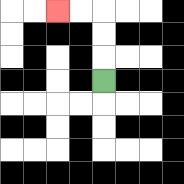{'start': '[4, 3]', 'end': '[2, 0]', 'path_directions': 'U,U,U,L,L', 'path_coordinates': '[[4, 3], [4, 2], [4, 1], [4, 0], [3, 0], [2, 0]]'}